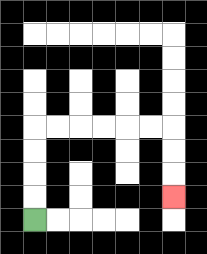{'start': '[1, 9]', 'end': '[7, 8]', 'path_directions': 'U,U,U,U,R,R,R,R,R,R,D,D,D', 'path_coordinates': '[[1, 9], [1, 8], [1, 7], [1, 6], [1, 5], [2, 5], [3, 5], [4, 5], [5, 5], [6, 5], [7, 5], [7, 6], [7, 7], [7, 8]]'}